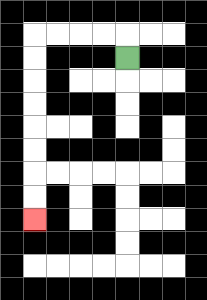{'start': '[5, 2]', 'end': '[1, 9]', 'path_directions': 'U,L,L,L,L,D,D,D,D,D,D,D,D', 'path_coordinates': '[[5, 2], [5, 1], [4, 1], [3, 1], [2, 1], [1, 1], [1, 2], [1, 3], [1, 4], [1, 5], [1, 6], [1, 7], [1, 8], [1, 9]]'}